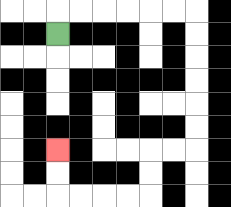{'start': '[2, 1]', 'end': '[2, 6]', 'path_directions': 'U,R,R,R,R,R,R,D,D,D,D,D,D,L,L,D,D,L,L,L,L,U,U', 'path_coordinates': '[[2, 1], [2, 0], [3, 0], [4, 0], [5, 0], [6, 0], [7, 0], [8, 0], [8, 1], [8, 2], [8, 3], [8, 4], [8, 5], [8, 6], [7, 6], [6, 6], [6, 7], [6, 8], [5, 8], [4, 8], [3, 8], [2, 8], [2, 7], [2, 6]]'}